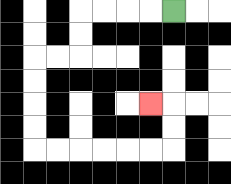{'start': '[7, 0]', 'end': '[6, 4]', 'path_directions': 'L,L,L,L,D,D,L,L,D,D,D,D,R,R,R,R,R,R,U,U,L', 'path_coordinates': '[[7, 0], [6, 0], [5, 0], [4, 0], [3, 0], [3, 1], [3, 2], [2, 2], [1, 2], [1, 3], [1, 4], [1, 5], [1, 6], [2, 6], [3, 6], [4, 6], [5, 6], [6, 6], [7, 6], [7, 5], [7, 4], [6, 4]]'}